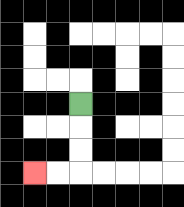{'start': '[3, 4]', 'end': '[1, 7]', 'path_directions': 'D,D,D,L,L', 'path_coordinates': '[[3, 4], [3, 5], [3, 6], [3, 7], [2, 7], [1, 7]]'}